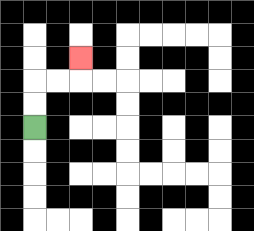{'start': '[1, 5]', 'end': '[3, 2]', 'path_directions': 'U,U,R,R,U', 'path_coordinates': '[[1, 5], [1, 4], [1, 3], [2, 3], [3, 3], [3, 2]]'}